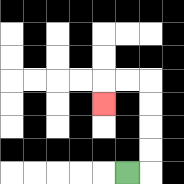{'start': '[5, 7]', 'end': '[4, 4]', 'path_directions': 'R,U,U,U,U,L,L,D', 'path_coordinates': '[[5, 7], [6, 7], [6, 6], [6, 5], [6, 4], [6, 3], [5, 3], [4, 3], [4, 4]]'}